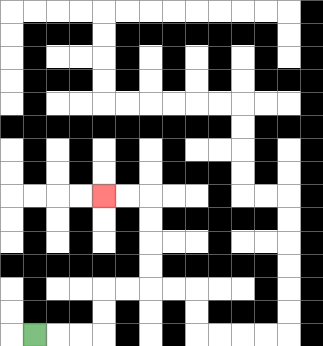{'start': '[1, 14]', 'end': '[4, 8]', 'path_directions': 'R,R,R,U,U,R,R,U,U,U,U,L,L', 'path_coordinates': '[[1, 14], [2, 14], [3, 14], [4, 14], [4, 13], [4, 12], [5, 12], [6, 12], [6, 11], [6, 10], [6, 9], [6, 8], [5, 8], [4, 8]]'}